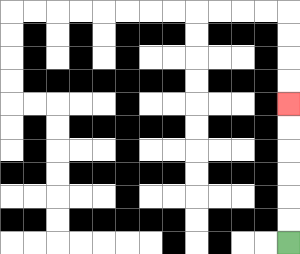{'start': '[12, 10]', 'end': '[12, 4]', 'path_directions': 'U,U,U,U,U,U', 'path_coordinates': '[[12, 10], [12, 9], [12, 8], [12, 7], [12, 6], [12, 5], [12, 4]]'}